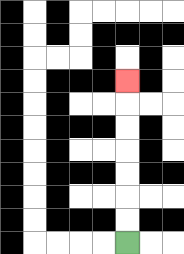{'start': '[5, 10]', 'end': '[5, 3]', 'path_directions': 'U,U,U,U,U,U,U', 'path_coordinates': '[[5, 10], [5, 9], [5, 8], [5, 7], [5, 6], [5, 5], [5, 4], [5, 3]]'}